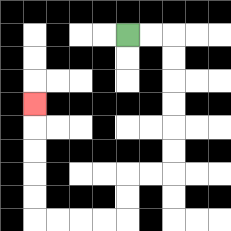{'start': '[5, 1]', 'end': '[1, 4]', 'path_directions': 'R,R,D,D,D,D,D,D,L,L,D,D,L,L,L,L,U,U,U,U,U', 'path_coordinates': '[[5, 1], [6, 1], [7, 1], [7, 2], [7, 3], [7, 4], [7, 5], [7, 6], [7, 7], [6, 7], [5, 7], [5, 8], [5, 9], [4, 9], [3, 9], [2, 9], [1, 9], [1, 8], [1, 7], [1, 6], [1, 5], [1, 4]]'}